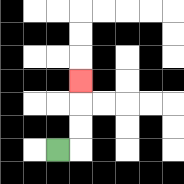{'start': '[2, 6]', 'end': '[3, 3]', 'path_directions': 'R,U,U,U', 'path_coordinates': '[[2, 6], [3, 6], [3, 5], [3, 4], [3, 3]]'}